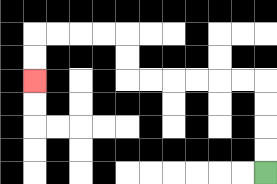{'start': '[11, 7]', 'end': '[1, 3]', 'path_directions': 'U,U,U,U,L,L,L,L,L,L,U,U,L,L,L,L,D,D', 'path_coordinates': '[[11, 7], [11, 6], [11, 5], [11, 4], [11, 3], [10, 3], [9, 3], [8, 3], [7, 3], [6, 3], [5, 3], [5, 2], [5, 1], [4, 1], [3, 1], [2, 1], [1, 1], [1, 2], [1, 3]]'}